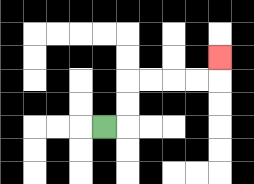{'start': '[4, 5]', 'end': '[9, 2]', 'path_directions': 'R,U,U,R,R,R,R,U', 'path_coordinates': '[[4, 5], [5, 5], [5, 4], [5, 3], [6, 3], [7, 3], [8, 3], [9, 3], [9, 2]]'}